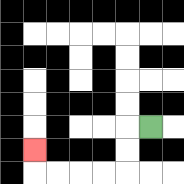{'start': '[6, 5]', 'end': '[1, 6]', 'path_directions': 'L,D,D,L,L,L,L,U', 'path_coordinates': '[[6, 5], [5, 5], [5, 6], [5, 7], [4, 7], [3, 7], [2, 7], [1, 7], [1, 6]]'}